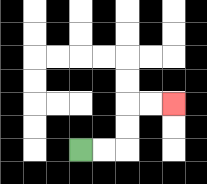{'start': '[3, 6]', 'end': '[7, 4]', 'path_directions': 'R,R,U,U,R,R', 'path_coordinates': '[[3, 6], [4, 6], [5, 6], [5, 5], [5, 4], [6, 4], [7, 4]]'}